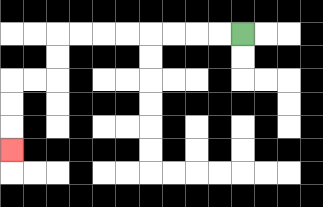{'start': '[10, 1]', 'end': '[0, 6]', 'path_directions': 'L,L,L,L,L,L,L,L,D,D,L,L,D,D,D', 'path_coordinates': '[[10, 1], [9, 1], [8, 1], [7, 1], [6, 1], [5, 1], [4, 1], [3, 1], [2, 1], [2, 2], [2, 3], [1, 3], [0, 3], [0, 4], [0, 5], [0, 6]]'}